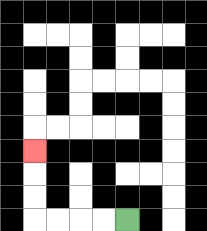{'start': '[5, 9]', 'end': '[1, 6]', 'path_directions': 'L,L,L,L,U,U,U', 'path_coordinates': '[[5, 9], [4, 9], [3, 9], [2, 9], [1, 9], [1, 8], [1, 7], [1, 6]]'}